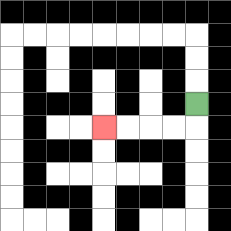{'start': '[8, 4]', 'end': '[4, 5]', 'path_directions': 'D,L,L,L,L', 'path_coordinates': '[[8, 4], [8, 5], [7, 5], [6, 5], [5, 5], [4, 5]]'}